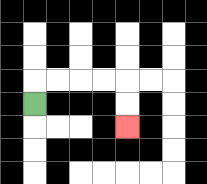{'start': '[1, 4]', 'end': '[5, 5]', 'path_directions': 'U,R,R,R,R,D,D', 'path_coordinates': '[[1, 4], [1, 3], [2, 3], [3, 3], [4, 3], [5, 3], [5, 4], [5, 5]]'}